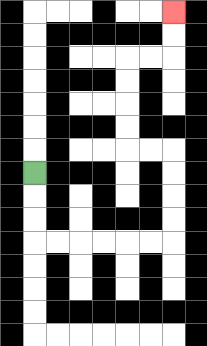{'start': '[1, 7]', 'end': '[7, 0]', 'path_directions': 'D,D,D,R,R,R,R,R,R,U,U,U,U,L,L,U,U,U,U,R,R,U,U', 'path_coordinates': '[[1, 7], [1, 8], [1, 9], [1, 10], [2, 10], [3, 10], [4, 10], [5, 10], [6, 10], [7, 10], [7, 9], [7, 8], [7, 7], [7, 6], [6, 6], [5, 6], [5, 5], [5, 4], [5, 3], [5, 2], [6, 2], [7, 2], [7, 1], [7, 0]]'}